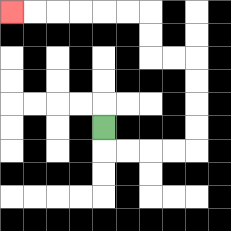{'start': '[4, 5]', 'end': '[0, 0]', 'path_directions': 'D,R,R,R,R,U,U,U,U,L,L,U,U,L,L,L,L,L,L', 'path_coordinates': '[[4, 5], [4, 6], [5, 6], [6, 6], [7, 6], [8, 6], [8, 5], [8, 4], [8, 3], [8, 2], [7, 2], [6, 2], [6, 1], [6, 0], [5, 0], [4, 0], [3, 0], [2, 0], [1, 0], [0, 0]]'}